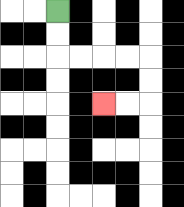{'start': '[2, 0]', 'end': '[4, 4]', 'path_directions': 'D,D,R,R,R,R,D,D,L,L', 'path_coordinates': '[[2, 0], [2, 1], [2, 2], [3, 2], [4, 2], [5, 2], [6, 2], [6, 3], [6, 4], [5, 4], [4, 4]]'}